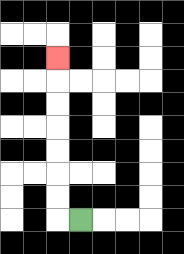{'start': '[3, 9]', 'end': '[2, 2]', 'path_directions': 'L,U,U,U,U,U,U,U', 'path_coordinates': '[[3, 9], [2, 9], [2, 8], [2, 7], [2, 6], [2, 5], [2, 4], [2, 3], [2, 2]]'}